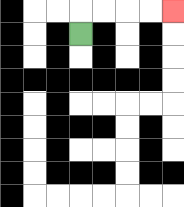{'start': '[3, 1]', 'end': '[7, 0]', 'path_directions': 'U,R,R,R,R', 'path_coordinates': '[[3, 1], [3, 0], [4, 0], [5, 0], [6, 0], [7, 0]]'}